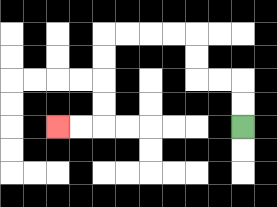{'start': '[10, 5]', 'end': '[2, 5]', 'path_directions': 'U,U,L,L,U,U,L,L,L,L,D,D,D,D,L,L', 'path_coordinates': '[[10, 5], [10, 4], [10, 3], [9, 3], [8, 3], [8, 2], [8, 1], [7, 1], [6, 1], [5, 1], [4, 1], [4, 2], [4, 3], [4, 4], [4, 5], [3, 5], [2, 5]]'}